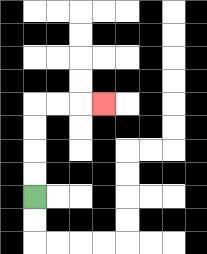{'start': '[1, 8]', 'end': '[4, 4]', 'path_directions': 'U,U,U,U,R,R,R', 'path_coordinates': '[[1, 8], [1, 7], [1, 6], [1, 5], [1, 4], [2, 4], [3, 4], [4, 4]]'}